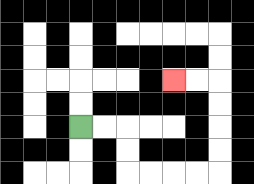{'start': '[3, 5]', 'end': '[7, 3]', 'path_directions': 'R,R,D,D,R,R,R,R,U,U,U,U,L,L', 'path_coordinates': '[[3, 5], [4, 5], [5, 5], [5, 6], [5, 7], [6, 7], [7, 7], [8, 7], [9, 7], [9, 6], [9, 5], [9, 4], [9, 3], [8, 3], [7, 3]]'}